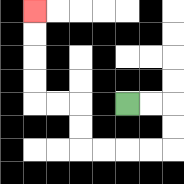{'start': '[5, 4]', 'end': '[1, 0]', 'path_directions': 'R,R,D,D,L,L,L,L,U,U,L,L,U,U,U,U', 'path_coordinates': '[[5, 4], [6, 4], [7, 4], [7, 5], [7, 6], [6, 6], [5, 6], [4, 6], [3, 6], [3, 5], [3, 4], [2, 4], [1, 4], [1, 3], [1, 2], [1, 1], [1, 0]]'}